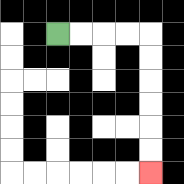{'start': '[2, 1]', 'end': '[6, 7]', 'path_directions': 'R,R,R,R,D,D,D,D,D,D', 'path_coordinates': '[[2, 1], [3, 1], [4, 1], [5, 1], [6, 1], [6, 2], [6, 3], [6, 4], [6, 5], [6, 6], [6, 7]]'}